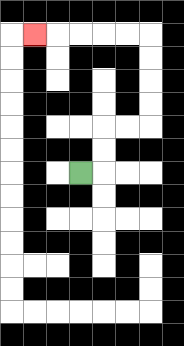{'start': '[3, 7]', 'end': '[1, 1]', 'path_directions': 'R,U,U,R,R,U,U,U,U,L,L,L,L,L', 'path_coordinates': '[[3, 7], [4, 7], [4, 6], [4, 5], [5, 5], [6, 5], [6, 4], [6, 3], [6, 2], [6, 1], [5, 1], [4, 1], [3, 1], [2, 1], [1, 1]]'}